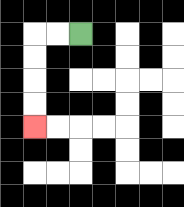{'start': '[3, 1]', 'end': '[1, 5]', 'path_directions': 'L,L,D,D,D,D', 'path_coordinates': '[[3, 1], [2, 1], [1, 1], [1, 2], [1, 3], [1, 4], [1, 5]]'}